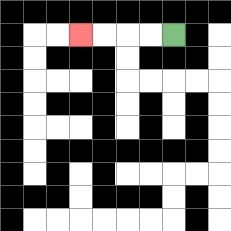{'start': '[7, 1]', 'end': '[3, 1]', 'path_directions': 'L,L,L,L', 'path_coordinates': '[[7, 1], [6, 1], [5, 1], [4, 1], [3, 1]]'}